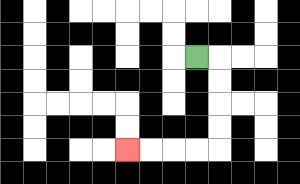{'start': '[8, 2]', 'end': '[5, 6]', 'path_directions': 'R,D,D,D,D,L,L,L,L', 'path_coordinates': '[[8, 2], [9, 2], [9, 3], [9, 4], [9, 5], [9, 6], [8, 6], [7, 6], [6, 6], [5, 6]]'}